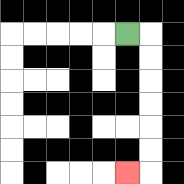{'start': '[5, 1]', 'end': '[5, 7]', 'path_directions': 'R,D,D,D,D,D,D,L', 'path_coordinates': '[[5, 1], [6, 1], [6, 2], [6, 3], [6, 4], [6, 5], [6, 6], [6, 7], [5, 7]]'}